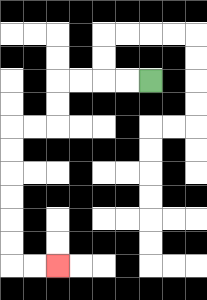{'start': '[6, 3]', 'end': '[2, 11]', 'path_directions': 'L,L,L,L,D,D,L,L,D,D,D,D,D,D,R,R', 'path_coordinates': '[[6, 3], [5, 3], [4, 3], [3, 3], [2, 3], [2, 4], [2, 5], [1, 5], [0, 5], [0, 6], [0, 7], [0, 8], [0, 9], [0, 10], [0, 11], [1, 11], [2, 11]]'}